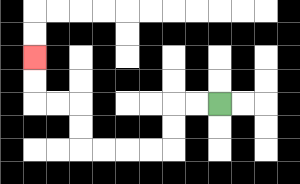{'start': '[9, 4]', 'end': '[1, 2]', 'path_directions': 'L,L,D,D,L,L,L,L,U,U,L,L,U,U', 'path_coordinates': '[[9, 4], [8, 4], [7, 4], [7, 5], [7, 6], [6, 6], [5, 6], [4, 6], [3, 6], [3, 5], [3, 4], [2, 4], [1, 4], [1, 3], [1, 2]]'}